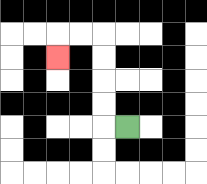{'start': '[5, 5]', 'end': '[2, 2]', 'path_directions': 'L,U,U,U,U,L,L,D', 'path_coordinates': '[[5, 5], [4, 5], [4, 4], [4, 3], [4, 2], [4, 1], [3, 1], [2, 1], [2, 2]]'}